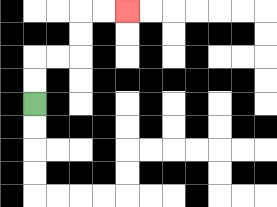{'start': '[1, 4]', 'end': '[5, 0]', 'path_directions': 'U,U,R,R,U,U,R,R', 'path_coordinates': '[[1, 4], [1, 3], [1, 2], [2, 2], [3, 2], [3, 1], [3, 0], [4, 0], [5, 0]]'}